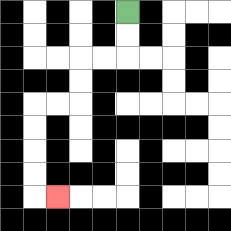{'start': '[5, 0]', 'end': '[2, 8]', 'path_directions': 'D,D,L,L,D,D,L,L,D,D,D,D,R', 'path_coordinates': '[[5, 0], [5, 1], [5, 2], [4, 2], [3, 2], [3, 3], [3, 4], [2, 4], [1, 4], [1, 5], [1, 6], [1, 7], [1, 8], [2, 8]]'}